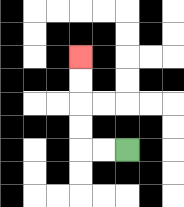{'start': '[5, 6]', 'end': '[3, 2]', 'path_directions': 'L,L,U,U,U,U', 'path_coordinates': '[[5, 6], [4, 6], [3, 6], [3, 5], [3, 4], [3, 3], [3, 2]]'}